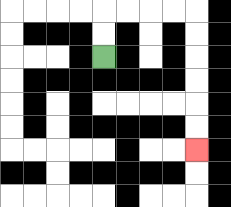{'start': '[4, 2]', 'end': '[8, 6]', 'path_directions': 'U,U,R,R,R,R,D,D,D,D,D,D', 'path_coordinates': '[[4, 2], [4, 1], [4, 0], [5, 0], [6, 0], [7, 0], [8, 0], [8, 1], [8, 2], [8, 3], [8, 4], [8, 5], [8, 6]]'}